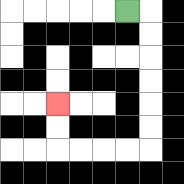{'start': '[5, 0]', 'end': '[2, 4]', 'path_directions': 'R,D,D,D,D,D,D,L,L,L,L,U,U', 'path_coordinates': '[[5, 0], [6, 0], [6, 1], [6, 2], [6, 3], [6, 4], [6, 5], [6, 6], [5, 6], [4, 6], [3, 6], [2, 6], [2, 5], [2, 4]]'}